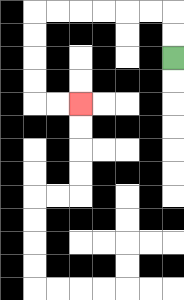{'start': '[7, 2]', 'end': '[3, 4]', 'path_directions': 'U,U,L,L,L,L,L,L,D,D,D,D,R,R', 'path_coordinates': '[[7, 2], [7, 1], [7, 0], [6, 0], [5, 0], [4, 0], [3, 0], [2, 0], [1, 0], [1, 1], [1, 2], [1, 3], [1, 4], [2, 4], [3, 4]]'}